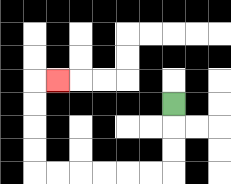{'start': '[7, 4]', 'end': '[2, 3]', 'path_directions': 'D,D,D,L,L,L,L,L,L,U,U,U,U,R', 'path_coordinates': '[[7, 4], [7, 5], [7, 6], [7, 7], [6, 7], [5, 7], [4, 7], [3, 7], [2, 7], [1, 7], [1, 6], [1, 5], [1, 4], [1, 3], [2, 3]]'}